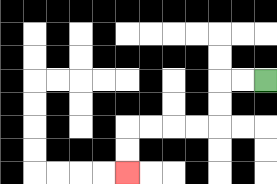{'start': '[11, 3]', 'end': '[5, 7]', 'path_directions': 'L,L,D,D,L,L,L,L,D,D', 'path_coordinates': '[[11, 3], [10, 3], [9, 3], [9, 4], [9, 5], [8, 5], [7, 5], [6, 5], [5, 5], [5, 6], [5, 7]]'}